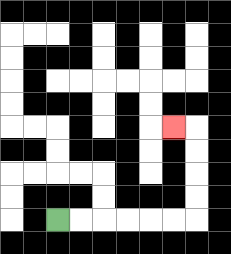{'start': '[2, 9]', 'end': '[7, 5]', 'path_directions': 'R,R,R,R,R,R,U,U,U,U,L', 'path_coordinates': '[[2, 9], [3, 9], [4, 9], [5, 9], [6, 9], [7, 9], [8, 9], [8, 8], [8, 7], [8, 6], [8, 5], [7, 5]]'}